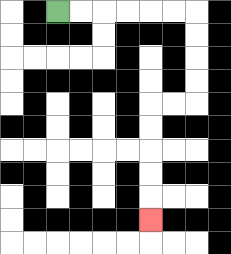{'start': '[2, 0]', 'end': '[6, 9]', 'path_directions': 'R,R,R,R,R,R,D,D,D,D,L,L,D,D,D,D,D', 'path_coordinates': '[[2, 0], [3, 0], [4, 0], [5, 0], [6, 0], [7, 0], [8, 0], [8, 1], [8, 2], [8, 3], [8, 4], [7, 4], [6, 4], [6, 5], [6, 6], [6, 7], [6, 8], [6, 9]]'}